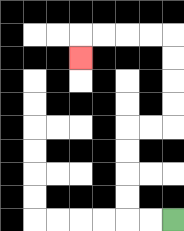{'start': '[7, 9]', 'end': '[3, 2]', 'path_directions': 'L,L,U,U,U,U,R,R,U,U,U,U,L,L,L,L,D', 'path_coordinates': '[[7, 9], [6, 9], [5, 9], [5, 8], [5, 7], [5, 6], [5, 5], [6, 5], [7, 5], [7, 4], [7, 3], [7, 2], [7, 1], [6, 1], [5, 1], [4, 1], [3, 1], [3, 2]]'}